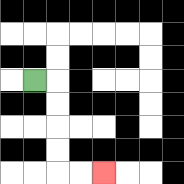{'start': '[1, 3]', 'end': '[4, 7]', 'path_directions': 'R,D,D,D,D,R,R', 'path_coordinates': '[[1, 3], [2, 3], [2, 4], [2, 5], [2, 6], [2, 7], [3, 7], [4, 7]]'}